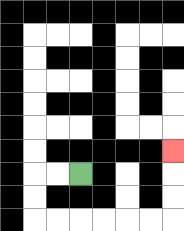{'start': '[3, 7]', 'end': '[7, 6]', 'path_directions': 'L,L,D,D,R,R,R,R,R,R,U,U,U', 'path_coordinates': '[[3, 7], [2, 7], [1, 7], [1, 8], [1, 9], [2, 9], [3, 9], [4, 9], [5, 9], [6, 9], [7, 9], [7, 8], [7, 7], [7, 6]]'}